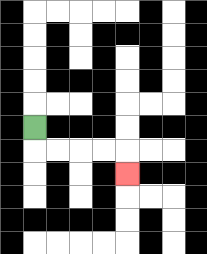{'start': '[1, 5]', 'end': '[5, 7]', 'path_directions': 'D,R,R,R,R,D', 'path_coordinates': '[[1, 5], [1, 6], [2, 6], [3, 6], [4, 6], [5, 6], [5, 7]]'}